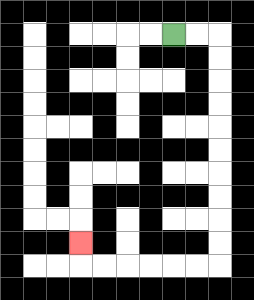{'start': '[7, 1]', 'end': '[3, 10]', 'path_directions': 'R,R,D,D,D,D,D,D,D,D,D,D,L,L,L,L,L,L,U', 'path_coordinates': '[[7, 1], [8, 1], [9, 1], [9, 2], [9, 3], [9, 4], [9, 5], [9, 6], [9, 7], [9, 8], [9, 9], [9, 10], [9, 11], [8, 11], [7, 11], [6, 11], [5, 11], [4, 11], [3, 11], [3, 10]]'}